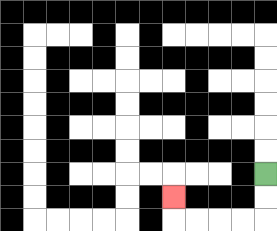{'start': '[11, 7]', 'end': '[7, 8]', 'path_directions': 'D,D,L,L,L,L,U', 'path_coordinates': '[[11, 7], [11, 8], [11, 9], [10, 9], [9, 9], [8, 9], [7, 9], [7, 8]]'}